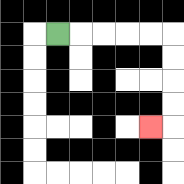{'start': '[2, 1]', 'end': '[6, 5]', 'path_directions': 'R,R,R,R,R,D,D,D,D,L', 'path_coordinates': '[[2, 1], [3, 1], [4, 1], [5, 1], [6, 1], [7, 1], [7, 2], [7, 3], [7, 4], [7, 5], [6, 5]]'}